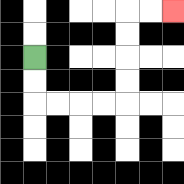{'start': '[1, 2]', 'end': '[7, 0]', 'path_directions': 'D,D,R,R,R,R,U,U,U,U,R,R', 'path_coordinates': '[[1, 2], [1, 3], [1, 4], [2, 4], [3, 4], [4, 4], [5, 4], [5, 3], [5, 2], [5, 1], [5, 0], [6, 0], [7, 0]]'}